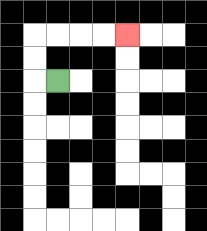{'start': '[2, 3]', 'end': '[5, 1]', 'path_directions': 'L,U,U,R,R,R,R', 'path_coordinates': '[[2, 3], [1, 3], [1, 2], [1, 1], [2, 1], [3, 1], [4, 1], [5, 1]]'}